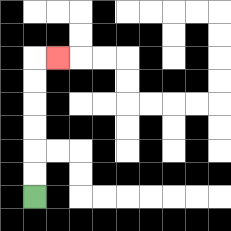{'start': '[1, 8]', 'end': '[2, 2]', 'path_directions': 'U,U,U,U,U,U,R', 'path_coordinates': '[[1, 8], [1, 7], [1, 6], [1, 5], [1, 4], [1, 3], [1, 2], [2, 2]]'}